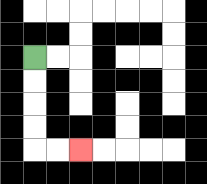{'start': '[1, 2]', 'end': '[3, 6]', 'path_directions': 'D,D,D,D,R,R', 'path_coordinates': '[[1, 2], [1, 3], [1, 4], [1, 5], [1, 6], [2, 6], [3, 6]]'}